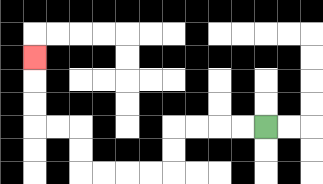{'start': '[11, 5]', 'end': '[1, 2]', 'path_directions': 'L,L,L,L,D,D,L,L,L,L,U,U,L,L,U,U,U', 'path_coordinates': '[[11, 5], [10, 5], [9, 5], [8, 5], [7, 5], [7, 6], [7, 7], [6, 7], [5, 7], [4, 7], [3, 7], [3, 6], [3, 5], [2, 5], [1, 5], [1, 4], [1, 3], [1, 2]]'}